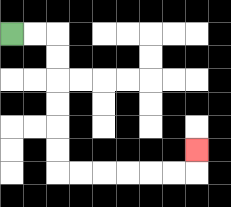{'start': '[0, 1]', 'end': '[8, 6]', 'path_directions': 'R,R,D,D,D,D,D,D,R,R,R,R,R,R,U', 'path_coordinates': '[[0, 1], [1, 1], [2, 1], [2, 2], [2, 3], [2, 4], [2, 5], [2, 6], [2, 7], [3, 7], [4, 7], [5, 7], [6, 7], [7, 7], [8, 7], [8, 6]]'}